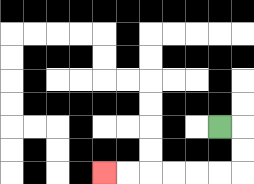{'start': '[9, 5]', 'end': '[4, 7]', 'path_directions': 'R,D,D,L,L,L,L,L,L', 'path_coordinates': '[[9, 5], [10, 5], [10, 6], [10, 7], [9, 7], [8, 7], [7, 7], [6, 7], [5, 7], [4, 7]]'}